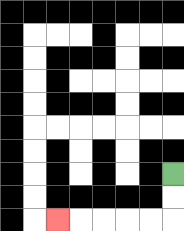{'start': '[7, 7]', 'end': '[2, 9]', 'path_directions': 'D,D,L,L,L,L,L', 'path_coordinates': '[[7, 7], [7, 8], [7, 9], [6, 9], [5, 9], [4, 9], [3, 9], [2, 9]]'}